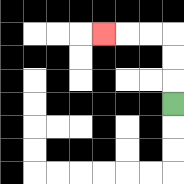{'start': '[7, 4]', 'end': '[4, 1]', 'path_directions': 'U,U,U,L,L,L', 'path_coordinates': '[[7, 4], [7, 3], [7, 2], [7, 1], [6, 1], [5, 1], [4, 1]]'}